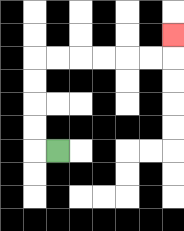{'start': '[2, 6]', 'end': '[7, 1]', 'path_directions': 'L,U,U,U,U,R,R,R,R,R,R,U', 'path_coordinates': '[[2, 6], [1, 6], [1, 5], [1, 4], [1, 3], [1, 2], [2, 2], [3, 2], [4, 2], [5, 2], [6, 2], [7, 2], [7, 1]]'}